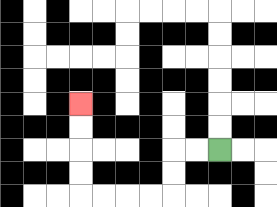{'start': '[9, 6]', 'end': '[3, 4]', 'path_directions': 'L,L,D,D,L,L,L,L,U,U,U,U', 'path_coordinates': '[[9, 6], [8, 6], [7, 6], [7, 7], [7, 8], [6, 8], [5, 8], [4, 8], [3, 8], [3, 7], [3, 6], [3, 5], [3, 4]]'}